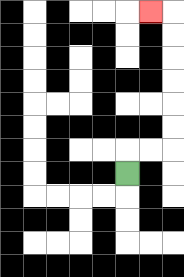{'start': '[5, 7]', 'end': '[6, 0]', 'path_directions': 'U,R,R,U,U,U,U,U,U,L', 'path_coordinates': '[[5, 7], [5, 6], [6, 6], [7, 6], [7, 5], [7, 4], [7, 3], [7, 2], [7, 1], [7, 0], [6, 0]]'}